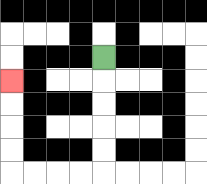{'start': '[4, 2]', 'end': '[0, 3]', 'path_directions': 'D,D,D,D,D,L,L,L,L,U,U,U,U', 'path_coordinates': '[[4, 2], [4, 3], [4, 4], [4, 5], [4, 6], [4, 7], [3, 7], [2, 7], [1, 7], [0, 7], [0, 6], [0, 5], [0, 4], [0, 3]]'}